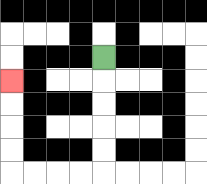{'start': '[4, 2]', 'end': '[0, 3]', 'path_directions': 'D,D,D,D,D,L,L,L,L,U,U,U,U', 'path_coordinates': '[[4, 2], [4, 3], [4, 4], [4, 5], [4, 6], [4, 7], [3, 7], [2, 7], [1, 7], [0, 7], [0, 6], [0, 5], [0, 4], [0, 3]]'}